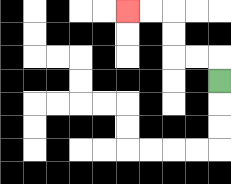{'start': '[9, 3]', 'end': '[5, 0]', 'path_directions': 'U,L,L,U,U,L,L', 'path_coordinates': '[[9, 3], [9, 2], [8, 2], [7, 2], [7, 1], [7, 0], [6, 0], [5, 0]]'}